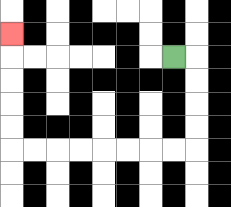{'start': '[7, 2]', 'end': '[0, 1]', 'path_directions': 'R,D,D,D,D,L,L,L,L,L,L,L,L,U,U,U,U,U', 'path_coordinates': '[[7, 2], [8, 2], [8, 3], [8, 4], [8, 5], [8, 6], [7, 6], [6, 6], [5, 6], [4, 6], [3, 6], [2, 6], [1, 6], [0, 6], [0, 5], [0, 4], [0, 3], [0, 2], [0, 1]]'}